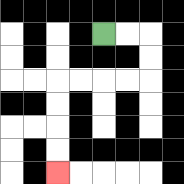{'start': '[4, 1]', 'end': '[2, 7]', 'path_directions': 'R,R,D,D,L,L,L,L,D,D,D,D', 'path_coordinates': '[[4, 1], [5, 1], [6, 1], [6, 2], [6, 3], [5, 3], [4, 3], [3, 3], [2, 3], [2, 4], [2, 5], [2, 6], [2, 7]]'}